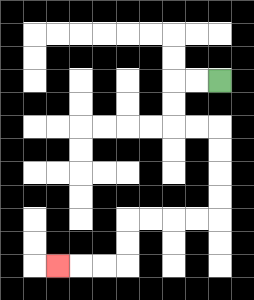{'start': '[9, 3]', 'end': '[2, 11]', 'path_directions': 'L,L,D,D,R,R,D,D,D,D,L,L,L,L,D,D,L,L,L', 'path_coordinates': '[[9, 3], [8, 3], [7, 3], [7, 4], [7, 5], [8, 5], [9, 5], [9, 6], [9, 7], [9, 8], [9, 9], [8, 9], [7, 9], [6, 9], [5, 9], [5, 10], [5, 11], [4, 11], [3, 11], [2, 11]]'}